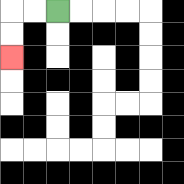{'start': '[2, 0]', 'end': '[0, 2]', 'path_directions': 'L,L,D,D', 'path_coordinates': '[[2, 0], [1, 0], [0, 0], [0, 1], [0, 2]]'}